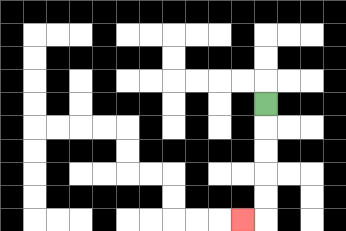{'start': '[11, 4]', 'end': '[10, 9]', 'path_directions': 'D,D,D,D,D,L', 'path_coordinates': '[[11, 4], [11, 5], [11, 6], [11, 7], [11, 8], [11, 9], [10, 9]]'}